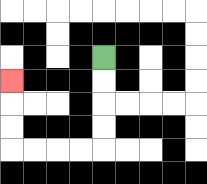{'start': '[4, 2]', 'end': '[0, 3]', 'path_directions': 'D,D,D,D,L,L,L,L,U,U,U', 'path_coordinates': '[[4, 2], [4, 3], [4, 4], [4, 5], [4, 6], [3, 6], [2, 6], [1, 6], [0, 6], [0, 5], [0, 4], [0, 3]]'}